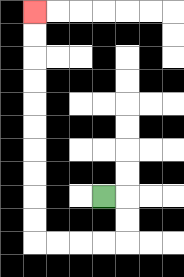{'start': '[4, 8]', 'end': '[1, 0]', 'path_directions': 'R,D,D,L,L,L,L,U,U,U,U,U,U,U,U,U,U', 'path_coordinates': '[[4, 8], [5, 8], [5, 9], [5, 10], [4, 10], [3, 10], [2, 10], [1, 10], [1, 9], [1, 8], [1, 7], [1, 6], [1, 5], [1, 4], [1, 3], [1, 2], [1, 1], [1, 0]]'}